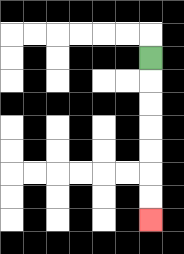{'start': '[6, 2]', 'end': '[6, 9]', 'path_directions': 'D,D,D,D,D,D,D', 'path_coordinates': '[[6, 2], [6, 3], [6, 4], [6, 5], [6, 6], [6, 7], [6, 8], [6, 9]]'}